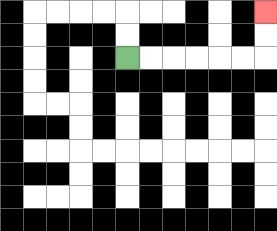{'start': '[5, 2]', 'end': '[11, 0]', 'path_directions': 'R,R,R,R,R,R,U,U', 'path_coordinates': '[[5, 2], [6, 2], [7, 2], [8, 2], [9, 2], [10, 2], [11, 2], [11, 1], [11, 0]]'}